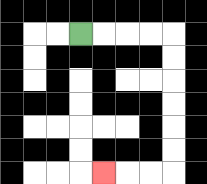{'start': '[3, 1]', 'end': '[4, 7]', 'path_directions': 'R,R,R,R,D,D,D,D,D,D,L,L,L', 'path_coordinates': '[[3, 1], [4, 1], [5, 1], [6, 1], [7, 1], [7, 2], [7, 3], [7, 4], [7, 5], [7, 6], [7, 7], [6, 7], [5, 7], [4, 7]]'}